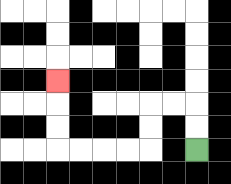{'start': '[8, 6]', 'end': '[2, 3]', 'path_directions': 'U,U,L,L,D,D,L,L,L,L,U,U,U', 'path_coordinates': '[[8, 6], [8, 5], [8, 4], [7, 4], [6, 4], [6, 5], [6, 6], [5, 6], [4, 6], [3, 6], [2, 6], [2, 5], [2, 4], [2, 3]]'}